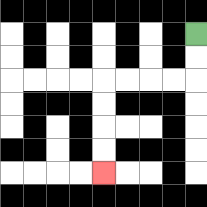{'start': '[8, 1]', 'end': '[4, 7]', 'path_directions': 'D,D,L,L,L,L,D,D,D,D', 'path_coordinates': '[[8, 1], [8, 2], [8, 3], [7, 3], [6, 3], [5, 3], [4, 3], [4, 4], [4, 5], [4, 6], [4, 7]]'}